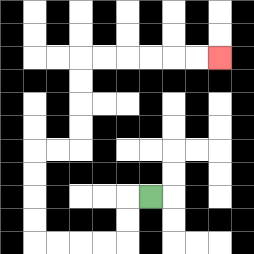{'start': '[6, 8]', 'end': '[9, 2]', 'path_directions': 'L,D,D,L,L,L,L,U,U,U,U,R,R,U,U,U,U,R,R,R,R,R,R', 'path_coordinates': '[[6, 8], [5, 8], [5, 9], [5, 10], [4, 10], [3, 10], [2, 10], [1, 10], [1, 9], [1, 8], [1, 7], [1, 6], [2, 6], [3, 6], [3, 5], [3, 4], [3, 3], [3, 2], [4, 2], [5, 2], [6, 2], [7, 2], [8, 2], [9, 2]]'}